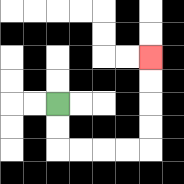{'start': '[2, 4]', 'end': '[6, 2]', 'path_directions': 'D,D,R,R,R,R,U,U,U,U', 'path_coordinates': '[[2, 4], [2, 5], [2, 6], [3, 6], [4, 6], [5, 6], [6, 6], [6, 5], [6, 4], [6, 3], [6, 2]]'}